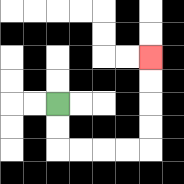{'start': '[2, 4]', 'end': '[6, 2]', 'path_directions': 'D,D,R,R,R,R,U,U,U,U', 'path_coordinates': '[[2, 4], [2, 5], [2, 6], [3, 6], [4, 6], [5, 6], [6, 6], [6, 5], [6, 4], [6, 3], [6, 2]]'}